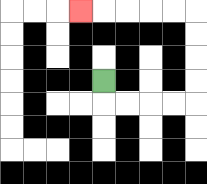{'start': '[4, 3]', 'end': '[3, 0]', 'path_directions': 'D,R,R,R,R,U,U,U,U,L,L,L,L,L', 'path_coordinates': '[[4, 3], [4, 4], [5, 4], [6, 4], [7, 4], [8, 4], [8, 3], [8, 2], [8, 1], [8, 0], [7, 0], [6, 0], [5, 0], [4, 0], [3, 0]]'}